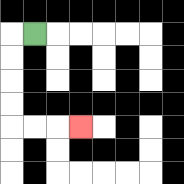{'start': '[1, 1]', 'end': '[3, 5]', 'path_directions': 'L,D,D,D,D,R,R,R', 'path_coordinates': '[[1, 1], [0, 1], [0, 2], [0, 3], [0, 4], [0, 5], [1, 5], [2, 5], [3, 5]]'}